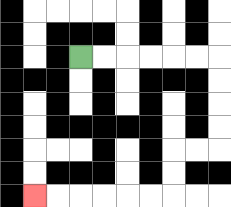{'start': '[3, 2]', 'end': '[1, 8]', 'path_directions': 'R,R,R,R,R,R,D,D,D,D,L,L,D,D,L,L,L,L,L,L', 'path_coordinates': '[[3, 2], [4, 2], [5, 2], [6, 2], [7, 2], [8, 2], [9, 2], [9, 3], [9, 4], [9, 5], [9, 6], [8, 6], [7, 6], [7, 7], [7, 8], [6, 8], [5, 8], [4, 8], [3, 8], [2, 8], [1, 8]]'}